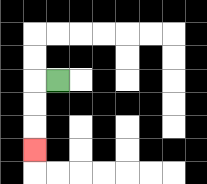{'start': '[2, 3]', 'end': '[1, 6]', 'path_directions': 'L,D,D,D', 'path_coordinates': '[[2, 3], [1, 3], [1, 4], [1, 5], [1, 6]]'}